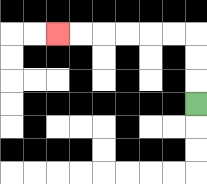{'start': '[8, 4]', 'end': '[2, 1]', 'path_directions': 'U,U,U,L,L,L,L,L,L', 'path_coordinates': '[[8, 4], [8, 3], [8, 2], [8, 1], [7, 1], [6, 1], [5, 1], [4, 1], [3, 1], [2, 1]]'}